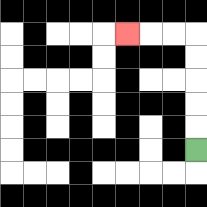{'start': '[8, 6]', 'end': '[5, 1]', 'path_directions': 'U,U,U,U,U,L,L,L', 'path_coordinates': '[[8, 6], [8, 5], [8, 4], [8, 3], [8, 2], [8, 1], [7, 1], [6, 1], [5, 1]]'}